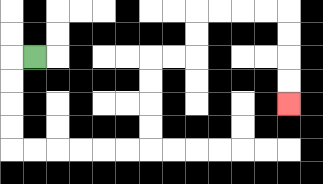{'start': '[1, 2]', 'end': '[12, 4]', 'path_directions': 'L,D,D,D,D,R,R,R,R,R,R,U,U,U,U,R,R,U,U,R,R,R,R,D,D,D,D', 'path_coordinates': '[[1, 2], [0, 2], [0, 3], [0, 4], [0, 5], [0, 6], [1, 6], [2, 6], [3, 6], [4, 6], [5, 6], [6, 6], [6, 5], [6, 4], [6, 3], [6, 2], [7, 2], [8, 2], [8, 1], [8, 0], [9, 0], [10, 0], [11, 0], [12, 0], [12, 1], [12, 2], [12, 3], [12, 4]]'}